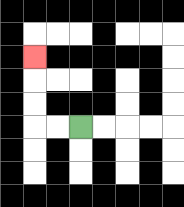{'start': '[3, 5]', 'end': '[1, 2]', 'path_directions': 'L,L,U,U,U', 'path_coordinates': '[[3, 5], [2, 5], [1, 5], [1, 4], [1, 3], [1, 2]]'}